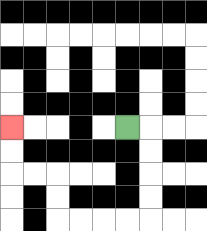{'start': '[5, 5]', 'end': '[0, 5]', 'path_directions': 'R,D,D,D,D,L,L,L,L,U,U,L,L,U,U', 'path_coordinates': '[[5, 5], [6, 5], [6, 6], [6, 7], [6, 8], [6, 9], [5, 9], [4, 9], [3, 9], [2, 9], [2, 8], [2, 7], [1, 7], [0, 7], [0, 6], [0, 5]]'}